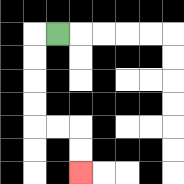{'start': '[2, 1]', 'end': '[3, 7]', 'path_directions': 'L,D,D,D,D,R,R,D,D', 'path_coordinates': '[[2, 1], [1, 1], [1, 2], [1, 3], [1, 4], [1, 5], [2, 5], [3, 5], [3, 6], [3, 7]]'}